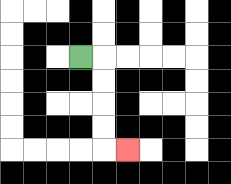{'start': '[3, 2]', 'end': '[5, 6]', 'path_directions': 'R,D,D,D,D,R', 'path_coordinates': '[[3, 2], [4, 2], [4, 3], [4, 4], [4, 5], [4, 6], [5, 6]]'}